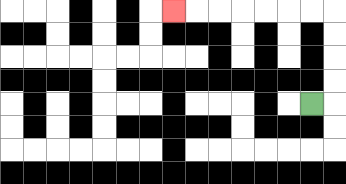{'start': '[13, 4]', 'end': '[7, 0]', 'path_directions': 'R,U,U,U,U,L,L,L,L,L,L,L', 'path_coordinates': '[[13, 4], [14, 4], [14, 3], [14, 2], [14, 1], [14, 0], [13, 0], [12, 0], [11, 0], [10, 0], [9, 0], [8, 0], [7, 0]]'}